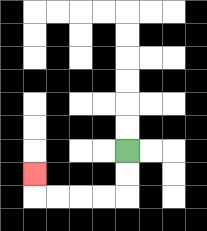{'start': '[5, 6]', 'end': '[1, 7]', 'path_directions': 'D,D,L,L,L,L,U', 'path_coordinates': '[[5, 6], [5, 7], [5, 8], [4, 8], [3, 8], [2, 8], [1, 8], [1, 7]]'}